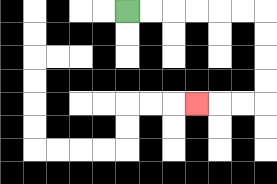{'start': '[5, 0]', 'end': '[8, 4]', 'path_directions': 'R,R,R,R,R,R,D,D,D,D,L,L,L', 'path_coordinates': '[[5, 0], [6, 0], [7, 0], [8, 0], [9, 0], [10, 0], [11, 0], [11, 1], [11, 2], [11, 3], [11, 4], [10, 4], [9, 4], [8, 4]]'}